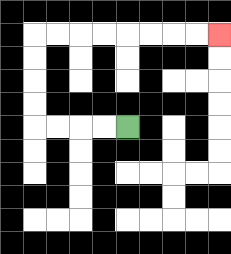{'start': '[5, 5]', 'end': '[9, 1]', 'path_directions': 'L,L,L,L,U,U,U,U,R,R,R,R,R,R,R,R', 'path_coordinates': '[[5, 5], [4, 5], [3, 5], [2, 5], [1, 5], [1, 4], [1, 3], [1, 2], [1, 1], [2, 1], [3, 1], [4, 1], [5, 1], [6, 1], [7, 1], [8, 1], [9, 1]]'}